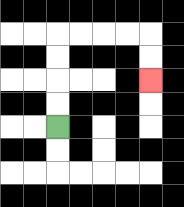{'start': '[2, 5]', 'end': '[6, 3]', 'path_directions': 'U,U,U,U,R,R,R,R,D,D', 'path_coordinates': '[[2, 5], [2, 4], [2, 3], [2, 2], [2, 1], [3, 1], [4, 1], [5, 1], [6, 1], [6, 2], [6, 3]]'}